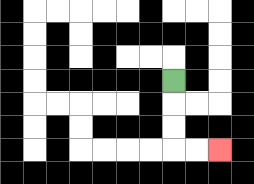{'start': '[7, 3]', 'end': '[9, 6]', 'path_directions': 'D,D,D,R,R', 'path_coordinates': '[[7, 3], [7, 4], [7, 5], [7, 6], [8, 6], [9, 6]]'}